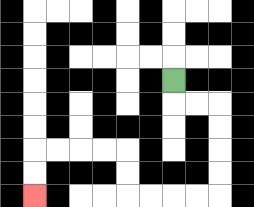{'start': '[7, 3]', 'end': '[1, 8]', 'path_directions': 'D,R,R,D,D,D,D,L,L,L,L,U,U,L,L,L,L,D,D', 'path_coordinates': '[[7, 3], [7, 4], [8, 4], [9, 4], [9, 5], [9, 6], [9, 7], [9, 8], [8, 8], [7, 8], [6, 8], [5, 8], [5, 7], [5, 6], [4, 6], [3, 6], [2, 6], [1, 6], [1, 7], [1, 8]]'}